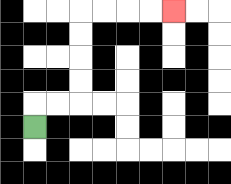{'start': '[1, 5]', 'end': '[7, 0]', 'path_directions': 'U,R,R,U,U,U,U,R,R,R,R', 'path_coordinates': '[[1, 5], [1, 4], [2, 4], [3, 4], [3, 3], [3, 2], [3, 1], [3, 0], [4, 0], [5, 0], [6, 0], [7, 0]]'}